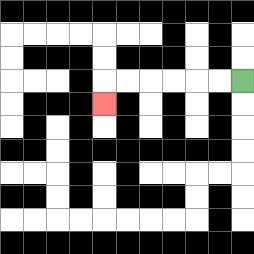{'start': '[10, 3]', 'end': '[4, 4]', 'path_directions': 'L,L,L,L,L,L,D', 'path_coordinates': '[[10, 3], [9, 3], [8, 3], [7, 3], [6, 3], [5, 3], [4, 3], [4, 4]]'}